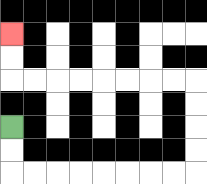{'start': '[0, 5]', 'end': '[0, 1]', 'path_directions': 'D,D,R,R,R,R,R,R,R,R,U,U,U,U,L,L,L,L,L,L,L,L,U,U', 'path_coordinates': '[[0, 5], [0, 6], [0, 7], [1, 7], [2, 7], [3, 7], [4, 7], [5, 7], [6, 7], [7, 7], [8, 7], [8, 6], [8, 5], [8, 4], [8, 3], [7, 3], [6, 3], [5, 3], [4, 3], [3, 3], [2, 3], [1, 3], [0, 3], [0, 2], [0, 1]]'}